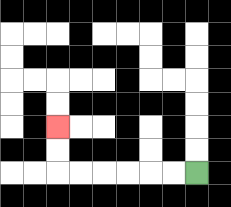{'start': '[8, 7]', 'end': '[2, 5]', 'path_directions': 'L,L,L,L,L,L,U,U', 'path_coordinates': '[[8, 7], [7, 7], [6, 7], [5, 7], [4, 7], [3, 7], [2, 7], [2, 6], [2, 5]]'}